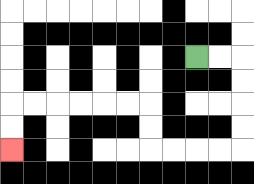{'start': '[8, 2]', 'end': '[0, 6]', 'path_directions': 'R,R,D,D,D,D,L,L,L,L,U,U,L,L,L,L,L,L,D,D', 'path_coordinates': '[[8, 2], [9, 2], [10, 2], [10, 3], [10, 4], [10, 5], [10, 6], [9, 6], [8, 6], [7, 6], [6, 6], [6, 5], [6, 4], [5, 4], [4, 4], [3, 4], [2, 4], [1, 4], [0, 4], [0, 5], [0, 6]]'}